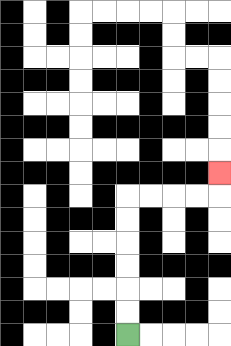{'start': '[5, 14]', 'end': '[9, 7]', 'path_directions': 'U,U,U,U,U,U,R,R,R,R,U', 'path_coordinates': '[[5, 14], [5, 13], [5, 12], [5, 11], [5, 10], [5, 9], [5, 8], [6, 8], [7, 8], [8, 8], [9, 8], [9, 7]]'}